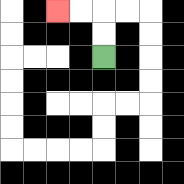{'start': '[4, 2]', 'end': '[2, 0]', 'path_directions': 'U,U,L,L', 'path_coordinates': '[[4, 2], [4, 1], [4, 0], [3, 0], [2, 0]]'}